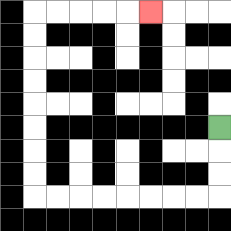{'start': '[9, 5]', 'end': '[6, 0]', 'path_directions': 'D,D,D,L,L,L,L,L,L,L,L,U,U,U,U,U,U,U,U,R,R,R,R,R', 'path_coordinates': '[[9, 5], [9, 6], [9, 7], [9, 8], [8, 8], [7, 8], [6, 8], [5, 8], [4, 8], [3, 8], [2, 8], [1, 8], [1, 7], [1, 6], [1, 5], [1, 4], [1, 3], [1, 2], [1, 1], [1, 0], [2, 0], [3, 0], [4, 0], [5, 0], [6, 0]]'}